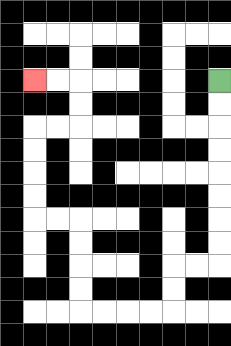{'start': '[9, 3]', 'end': '[1, 3]', 'path_directions': 'D,D,D,D,D,D,D,D,L,L,D,D,L,L,L,L,U,U,U,U,L,L,U,U,U,U,R,R,U,U,L,L', 'path_coordinates': '[[9, 3], [9, 4], [9, 5], [9, 6], [9, 7], [9, 8], [9, 9], [9, 10], [9, 11], [8, 11], [7, 11], [7, 12], [7, 13], [6, 13], [5, 13], [4, 13], [3, 13], [3, 12], [3, 11], [3, 10], [3, 9], [2, 9], [1, 9], [1, 8], [1, 7], [1, 6], [1, 5], [2, 5], [3, 5], [3, 4], [3, 3], [2, 3], [1, 3]]'}